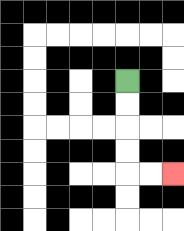{'start': '[5, 3]', 'end': '[7, 7]', 'path_directions': 'D,D,D,D,R,R', 'path_coordinates': '[[5, 3], [5, 4], [5, 5], [5, 6], [5, 7], [6, 7], [7, 7]]'}